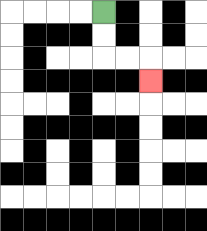{'start': '[4, 0]', 'end': '[6, 3]', 'path_directions': 'D,D,R,R,D', 'path_coordinates': '[[4, 0], [4, 1], [4, 2], [5, 2], [6, 2], [6, 3]]'}